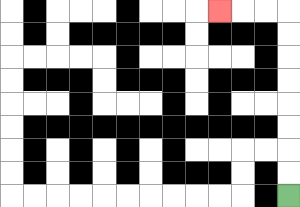{'start': '[12, 8]', 'end': '[9, 0]', 'path_directions': 'U,U,U,U,U,U,U,U,L,L,L', 'path_coordinates': '[[12, 8], [12, 7], [12, 6], [12, 5], [12, 4], [12, 3], [12, 2], [12, 1], [12, 0], [11, 0], [10, 0], [9, 0]]'}